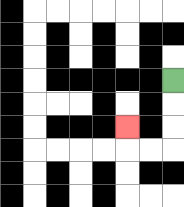{'start': '[7, 3]', 'end': '[5, 5]', 'path_directions': 'D,D,D,L,L,U', 'path_coordinates': '[[7, 3], [7, 4], [7, 5], [7, 6], [6, 6], [5, 6], [5, 5]]'}